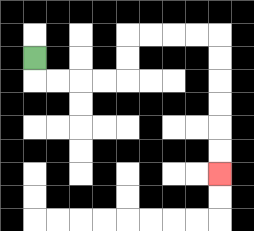{'start': '[1, 2]', 'end': '[9, 7]', 'path_directions': 'D,R,R,R,R,U,U,R,R,R,R,D,D,D,D,D,D', 'path_coordinates': '[[1, 2], [1, 3], [2, 3], [3, 3], [4, 3], [5, 3], [5, 2], [5, 1], [6, 1], [7, 1], [8, 1], [9, 1], [9, 2], [9, 3], [9, 4], [9, 5], [9, 6], [9, 7]]'}